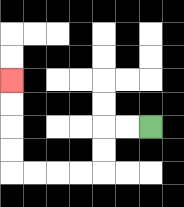{'start': '[6, 5]', 'end': '[0, 3]', 'path_directions': 'L,L,D,D,L,L,L,L,U,U,U,U', 'path_coordinates': '[[6, 5], [5, 5], [4, 5], [4, 6], [4, 7], [3, 7], [2, 7], [1, 7], [0, 7], [0, 6], [0, 5], [0, 4], [0, 3]]'}